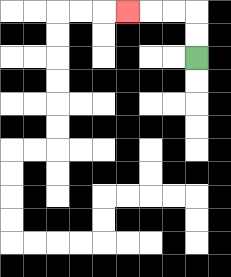{'start': '[8, 2]', 'end': '[5, 0]', 'path_directions': 'U,U,L,L,L', 'path_coordinates': '[[8, 2], [8, 1], [8, 0], [7, 0], [6, 0], [5, 0]]'}